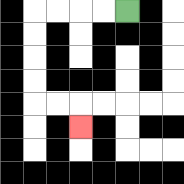{'start': '[5, 0]', 'end': '[3, 5]', 'path_directions': 'L,L,L,L,D,D,D,D,R,R,D', 'path_coordinates': '[[5, 0], [4, 0], [3, 0], [2, 0], [1, 0], [1, 1], [1, 2], [1, 3], [1, 4], [2, 4], [3, 4], [3, 5]]'}